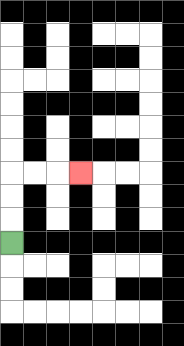{'start': '[0, 10]', 'end': '[3, 7]', 'path_directions': 'U,U,U,R,R,R', 'path_coordinates': '[[0, 10], [0, 9], [0, 8], [0, 7], [1, 7], [2, 7], [3, 7]]'}